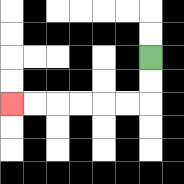{'start': '[6, 2]', 'end': '[0, 4]', 'path_directions': 'D,D,L,L,L,L,L,L', 'path_coordinates': '[[6, 2], [6, 3], [6, 4], [5, 4], [4, 4], [3, 4], [2, 4], [1, 4], [0, 4]]'}